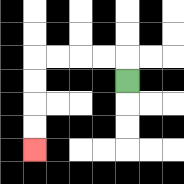{'start': '[5, 3]', 'end': '[1, 6]', 'path_directions': 'U,L,L,L,L,D,D,D,D', 'path_coordinates': '[[5, 3], [5, 2], [4, 2], [3, 2], [2, 2], [1, 2], [1, 3], [1, 4], [1, 5], [1, 6]]'}